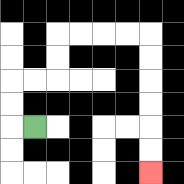{'start': '[1, 5]', 'end': '[6, 7]', 'path_directions': 'L,U,U,R,R,U,U,R,R,R,R,D,D,D,D,D,D', 'path_coordinates': '[[1, 5], [0, 5], [0, 4], [0, 3], [1, 3], [2, 3], [2, 2], [2, 1], [3, 1], [4, 1], [5, 1], [6, 1], [6, 2], [6, 3], [6, 4], [6, 5], [6, 6], [6, 7]]'}